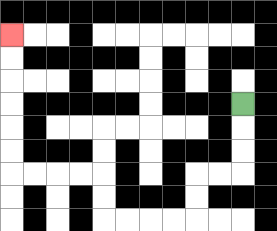{'start': '[10, 4]', 'end': '[0, 1]', 'path_directions': 'D,D,D,L,L,D,D,L,L,L,L,U,U,L,L,L,L,U,U,U,U,U,U', 'path_coordinates': '[[10, 4], [10, 5], [10, 6], [10, 7], [9, 7], [8, 7], [8, 8], [8, 9], [7, 9], [6, 9], [5, 9], [4, 9], [4, 8], [4, 7], [3, 7], [2, 7], [1, 7], [0, 7], [0, 6], [0, 5], [0, 4], [0, 3], [0, 2], [0, 1]]'}